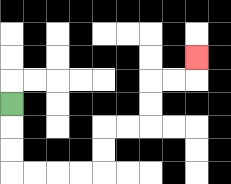{'start': '[0, 4]', 'end': '[8, 2]', 'path_directions': 'D,D,D,R,R,R,R,U,U,R,R,U,U,R,R,U', 'path_coordinates': '[[0, 4], [0, 5], [0, 6], [0, 7], [1, 7], [2, 7], [3, 7], [4, 7], [4, 6], [4, 5], [5, 5], [6, 5], [6, 4], [6, 3], [7, 3], [8, 3], [8, 2]]'}